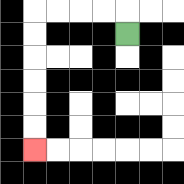{'start': '[5, 1]', 'end': '[1, 6]', 'path_directions': 'U,L,L,L,L,D,D,D,D,D,D', 'path_coordinates': '[[5, 1], [5, 0], [4, 0], [3, 0], [2, 0], [1, 0], [1, 1], [1, 2], [1, 3], [1, 4], [1, 5], [1, 6]]'}